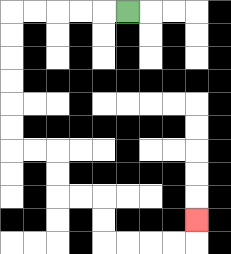{'start': '[5, 0]', 'end': '[8, 9]', 'path_directions': 'L,L,L,L,L,D,D,D,D,D,D,R,R,D,D,R,R,D,D,R,R,R,R,U', 'path_coordinates': '[[5, 0], [4, 0], [3, 0], [2, 0], [1, 0], [0, 0], [0, 1], [0, 2], [0, 3], [0, 4], [0, 5], [0, 6], [1, 6], [2, 6], [2, 7], [2, 8], [3, 8], [4, 8], [4, 9], [4, 10], [5, 10], [6, 10], [7, 10], [8, 10], [8, 9]]'}